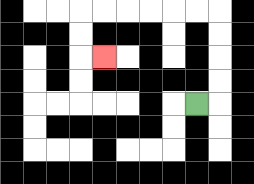{'start': '[8, 4]', 'end': '[4, 2]', 'path_directions': 'R,U,U,U,U,L,L,L,L,L,L,D,D,R', 'path_coordinates': '[[8, 4], [9, 4], [9, 3], [9, 2], [9, 1], [9, 0], [8, 0], [7, 0], [6, 0], [5, 0], [4, 0], [3, 0], [3, 1], [3, 2], [4, 2]]'}